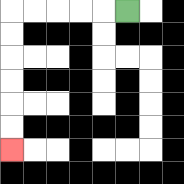{'start': '[5, 0]', 'end': '[0, 6]', 'path_directions': 'L,L,L,L,L,D,D,D,D,D,D', 'path_coordinates': '[[5, 0], [4, 0], [3, 0], [2, 0], [1, 0], [0, 0], [0, 1], [0, 2], [0, 3], [0, 4], [0, 5], [0, 6]]'}